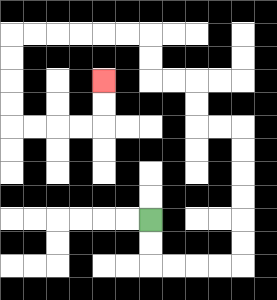{'start': '[6, 9]', 'end': '[4, 3]', 'path_directions': 'D,D,R,R,R,R,U,U,U,U,U,U,L,L,U,U,L,L,U,U,L,L,L,L,L,L,D,D,D,D,R,R,R,R,U,U', 'path_coordinates': '[[6, 9], [6, 10], [6, 11], [7, 11], [8, 11], [9, 11], [10, 11], [10, 10], [10, 9], [10, 8], [10, 7], [10, 6], [10, 5], [9, 5], [8, 5], [8, 4], [8, 3], [7, 3], [6, 3], [6, 2], [6, 1], [5, 1], [4, 1], [3, 1], [2, 1], [1, 1], [0, 1], [0, 2], [0, 3], [0, 4], [0, 5], [1, 5], [2, 5], [3, 5], [4, 5], [4, 4], [4, 3]]'}